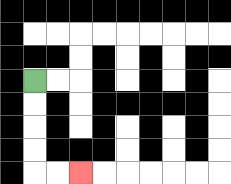{'start': '[1, 3]', 'end': '[3, 7]', 'path_directions': 'D,D,D,D,R,R', 'path_coordinates': '[[1, 3], [1, 4], [1, 5], [1, 6], [1, 7], [2, 7], [3, 7]]'}